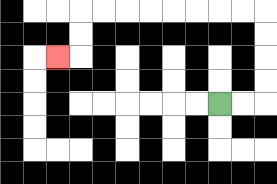{'start': '[9, 4]', 'end': '[2, 2]', 'path_directions': 'R,R,U,U,U,U,L,L,L,L,L,L,L,L,D,D,L', 'path_coordinates': '[[9, 4], [10, 4], [11, 4], [11, 3], [11, 2], [11, 1], [11, 0], [10, 0], [9, 0], [8, 0], [7, 0], [6, 0], [5, 0], [4, 0], [3, 0], [3, 1], [3, 2], [2, 2]]'}